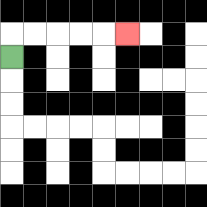{'start': '[0, 2]', 'end': '[5, 1]', 'path_directions': 'U,R,R,R,R,R', 'path_coordinates': '[[0, 2], [0, 1], [1, 1], [2, 1], [3, 1], [4, 1], [5, 1]]'}